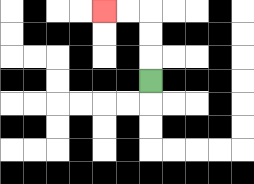{'start': '[6, 3]', 'end': '[4, 0]', 'path_directions': 'U,U,U,L,L', 'path_coordinates': '[[6, 3], [6, 2], [6, 1], [6, 0], [5, 0], [4, 0]]'}